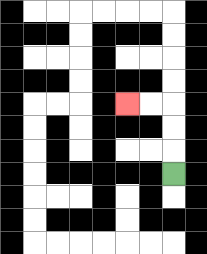{'start': '[7, 7]', 'end': '[5, 4]', 'path_directions': 'U,U,U,L,L', 'path_coordinates': '[[7, 7], [7, 6], [7, 5], [7, 4], [6, 4], [5, 4]]'}